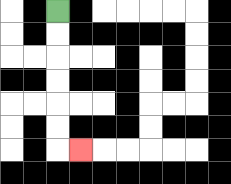{'start': '[2, 0]', 'end': '[3, 6]', 'path_directions': 'D,D,D,D,D,D,R', 'path_coordinates': '[[2, 0], [2, 1], [2, 2], [2, 3], [2, 4], [2, 5], [2, 6], [3, 6]]'}